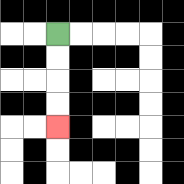{'start': '[2, 1]', 'end': '[2, 5]', 'path_directions': 'D,D,D,D', 'path_coordinates': '[[2, 1], [2, 2], [2, 3], [2, 4], [2, 5]]'}